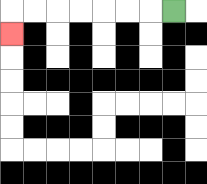{'start': '[7, 0]', 'end': '[0, 1]', 'path_directions': 'L,L,L,L,L,L,L,D', 'path_coordinates': '[[7, 0], [6, 0], [5, 0], [4, 0], [3, 0], [2, 0], [1, 0], [0, 0], [0, 1]]'}